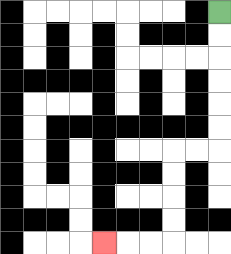{'start': '[9, 0]', 'end': '[4, 10]', 'path_directions': 'D,D,D,D,D,D,L,L,D,D,D,D,L,L,L', 'path_coordinates': '[[9, 0], [9, 1], [9, 2], [9, 3], [9, 4], [9, 5], [9, 6], [8, 6], [7, 6], [7, 7], [7, 8], [7, 9], [7, 10], [6, 10], [5, 10], [4, 10]]'}